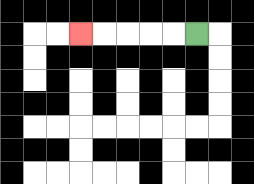{'start': '[8, 1]', 'end': '[3, 1]', 'path_directions': 'L,L,L,L,L', 'path_coordinates': '[[8, 1], [7, 1], [6, 1], [5, 1], [4, 1], [3, 1]]'}